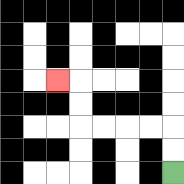{'start': '[7, 7]', 'end': '[2, 3]', 'path_directions': 'U,U,L,L,L,L,U,U,L', 'path_coordinates': '[[7, 7], [7, 6], [7, 5], [6, 5], [5, 5], [4, 5], [3, 5], [3, 4], [3, 3], [2, 3]]'}